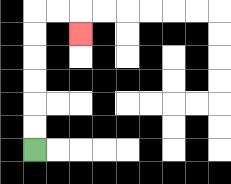{'start': '[1, 6]', 'end': '[3, 1]', 'path_directions': 'U,U,U,U,U,U,R,R,D', 'path_coordinates': '[[1, 6], [1, 5], [1, 4], [1, 3], [1, 2], [1, 1], [1, 0], [2, 0], [3, 0], [3, 1]]'}